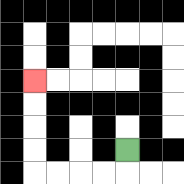{'start': '[5, 6]', 'end': '[1, 3]', 'path_directions': 'D,L,L,L,L,U,U,U,U', 'path_coordinates': '[[5, 6], [5, 7], [4, 7], [3, 7], [2, 7], [1, 7], [1, 6], [1, 5], [1, 4], [1, 3]]'}